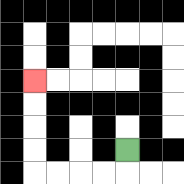{'start': '[5, 6]', 'end': '[1, 3]', 'path_directions': 'D,L,L,L,L,U,U,U,U', 'path_coordinates': '[[5, 6], [5, 7], [4, 7], [3, 7], [2, 7], [1, 7], [1, 6], [1, 5], [1, 4], [1, 3]]'}